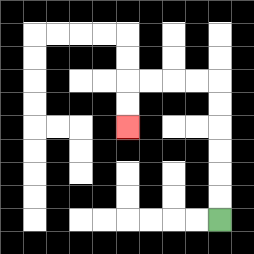{'start': '[9, 9]', 'end': '[5, 5]', 'path_directions': 'U,U,U,U,U,U,L,L,L,L,D,D', 'path_coordinates': '[[9, 9], [9, 8], [9, 7], [9, 6], [9, 5], [9, 4], [9, 3], [8, 3], [7, 3], [6, 3], [5, 3], [5, 4], [5, 5]]'}